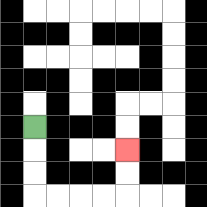{'start': '[1, 5]', 'end': '[5, 6]', 'path_directions': 'D,D,D,R,R,R,R,U,U', 'path_coordinates': '[[1, 5], [1, 6], [1, 7], [1, 8], [2, 8], [3, 8], [4, 8], [5, 8], [5, 7], [5, 6]]'}